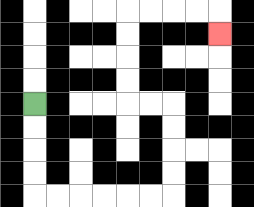{'start': '[1, 4]', 'end': '[9, 1]', 'path_directions': 'D,D,D,D,R,R,R,R,R,R,U,U,U,U,L,L,U,U,U,U,R,R,R,R,D', 'path_coordinates': '[[1, 4], [1, 5], [1, 6], [1, 7], [1, 8], [2, 8], [3, 8], [4, 8], [5, 8], [6, 8], [7, 8], [7, 7], [7, 6], [7, 5], [7, 4], [6, 4], [5, 4], [5, 3], [5, 2], [5, 1], [5, 0], [6, 0], [7, 0], [8, 0], [9, 0], [9, 1]]'}